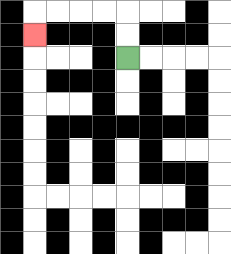{'start': '[5, 2]', 'end': '[1, 1]', 'path_directions': 'U,U,L,L,L,L,D', 'path_coordinates': '[[5, 2], [5, 1], [5, 0], [4, 0], [3, 0], [2, 0], [1, 0], [1, 1]]'}